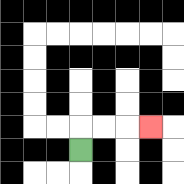{'start': '[3, 6]', 'end': '[6, 5]', 'path_directions': 'U,R,R,R', 'path_coordinates': '[[3, 6], [3, 5], [4, 5], [5, 5], [6, 5]]'}